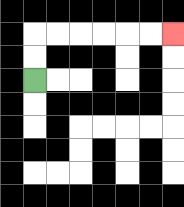{'start': '[1, 3]', 'end': '[7, 1]', 'path_directions': 'U,U,R,R,R,R,R,R', 'path_coordinates': '[[1, 3], [1, 2], [1, 1], [2, 1], [3, 1], [4, 1], [5, 1], [6, 1], [7, 1]]'}